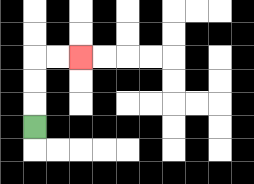{'start': '[1, 5]', 'end': '[3, 2]', 'path_directions': 'U,U,U,R,R', 'path_coordinates': '[[1, 5], [1, 4], [1, 3], [1, 2], [2, 2], [3, 2]]'}